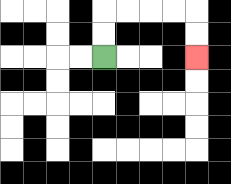{'start': '[4, 2]', 'end': '[8, 2]', 'path_directions': 'U,U,R,R,R,R,D,D', 'path_coordinates': '[[4, 2], [4, 1], [4, 0], [5, 0], [6, 0], [7, 0], [8, 0], [8, 1], [8, 2]]'}